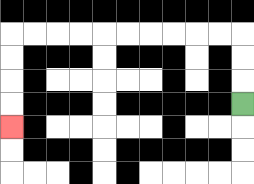{'start': '[10, 4]', 'end': '[0, 5]', 'path_directions': 'U,U,U,L,L,L,L,L,L,L,L,L,L,D,D,D,D', 'path_coordinates': '[[10, 4], [10, 3], [10, 2], [10, 1], [9, 1], [8, 1], [7, 1], [6, 1], [5, 1], [4, 1], [3, 1], [2, 1], [1, 1], [0, 1], [0, 2], [0, 3], [0, 4], [0, 5]]'}